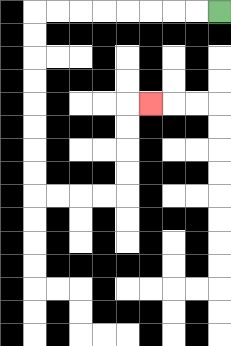{'start': '[9, 0]', 'end': '[6, 4]', 'path_directions': 'L,L,L,L,L,L,L,L,D,D,D,D,D,D,D,D,R,R,R,R,U,U,U,U,R', 'path_coordinates': '[[9, 0], [8, 0], [7, 0], [6, 0], [5, 0], [4, 0], [3, 0], [2, 0], [1, 0], [1, 1], [1, 2], [1, 3], [1, 4], [1, 5], [1, 6], [1, 7], [1, 8], [2, 8], [3, 8], [4, 8], [5, 8], [5, 7], [5, 6], [5, 5], [5, 4], [6, 4]]'}